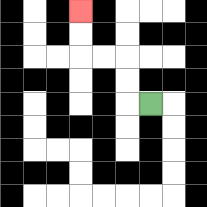{'start': '[6, 4]', 'end': '[3, 0]', 'path_directions': 'L,U,U,L,L,U,U', 'path_coordinates': '[[6, 4], [5, 4], [5, 3], [5, 2], [4, 2], [3, 2], [3, 1], [3, 0]]'}